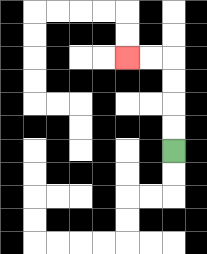{'start': '[7, 6]', 'end': '[5, 2]', 'path_directions': 'U,U,U,U,L,L', 'path_coordinates': '[[7, 6], [7, 5], [7, 4], [7, 3], [7, 2], [6, 2], [5, 2]]'}